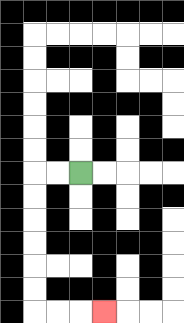{'start': '[3, 7]', 'end': '[4, 13]', 'path_directions': 'L,L,D,D,D,D,D,D,R,R,R', 'path_coordinates': '[[3, 7], [2, 7], [1, 7], [1, 8], [1, 9], [1, 10], [1, 11], [1, 12], [1, 13], [2, 13], [3, 13], [4, 13]]'}